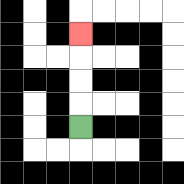{'start': '[3, 5]', 'end': '[3, 1]', 'path_directions': 'U,U,U,U', 'path_coordinates': '[[3, 5], [3, 4], [3, 3], [3, 2], [3, 1]]'}